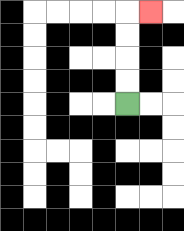{'start': '[5, 4]', 'end': '[6, 0]', 'path_directions': 'U,U,U,U,R', 'path_coordinates': '[[5, 4], [5, 3], [5, 2], [5, 1], [5, 0], [6, 0]]'}